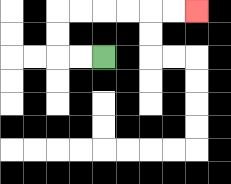{'start': '[4, 2]', 'end': '[8, 0]', 'path_directions': 'L,L,U,U,R,R,R,R,R,R', 'path_coordinates': '[[4, 2], [3, 2], [2, 2], [2, 1], [2, 0], [3, 0], [4, 0], [5, 0], [6, 0], [7, 0], [8, 0]]'}